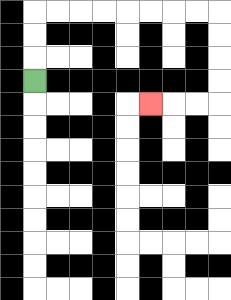{'start': '[1, 3]', 'end': '[6, 4]', 'path_directions': 'U,U,U,R,R,R,R,R,R,R,R,D,D,D,D,L,L,L', 'path_coordinates': '[[1, 3], [1, 2], [1, 1], [1, 0], [2, 0], [3, 0], [4, 0], [5, 0], [6, 0], [7, 0], [8, 0], [9, 0], [9, 1], [9, 2], [9, 3], [9, 4], [8, 4], [7, 4], [6, 4]]'}